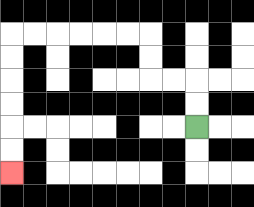{'start': '[8, 5]', 'end': '[0, 7]', 'path_directions': 'U,U,L,L,U,U,L,L,L,L,L,L,D,D,D,D,D,D', 'path_coordinates': '[[8, 5], [8, 4], [8, 3], [7, 3], [6, 3], [6, 2], [6, 1], [5, 1], [4, 1], [3, 1], [2, 1], [1, 1], [0, 1], [0, 2], [0, 3], [0, 4], [0, 5], [0, 6], [0, 7]]'}